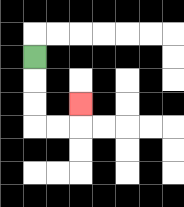{'start': '[1, 2]', 'end': '[3, 4]', 'path_directions': 'D,D,D,R,R,U', 'path_coordinates': '[[1, 2], [1, 3], [1, 4], [1, 5], [2, 5], [3, 5], [3, 4]]'}